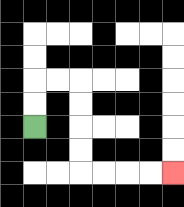{'start': '[1, 5]', 'end': '[7, 7]', 'path_directions': 'U,U,R,R,D,D,D,D,R,R,R,R', 'path_coordinates': '[[1, 5], [1, 4], [1, 3], [2, 3], [3, 3], [3, 4], [3, 5], [3, 6], [3, 7], [4, 7], [5, 7], [6, 7], [7, 7]]'}